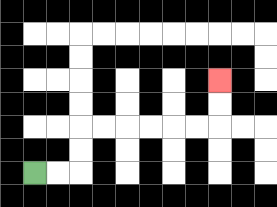{'start': '[1, 7]', 'end': '[9, 3]', 'path_directions': 'R,R,U,U,R,R,R,R,R,R,U,U', 'path_coordinates': '[[1, 7], [2, 7], [3, 7], [3, 6], [3, 5], [4, 5], [5, 5], [6, 5], [7, 5], [8, 5], [9, 5], [9, 4], [9, 3]]'}